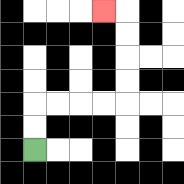{'start': '[1, 6]', 'end': '[4, 0]', 'path_directions': 'U,U,R,R,R,R,U,U,U,U,L', 'path_coordinates': '[[1, 6], [1, 5], [1, 4], [2, 4], [3, 4], [4, 4], [5, 4], [5, 3], [5, 2], [5, 1], [5, 0], [4, 0]]'}